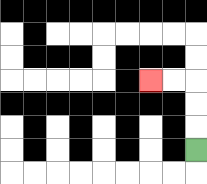{'start': '[8, 6]', 'end': '[6, 3]', 'path_directions': 'U,U,U,L,L', 'path_coordinates': '[[8, 6], [8, 5], [8, 4], [8, 3], [7, 3], [6, 3]]'}